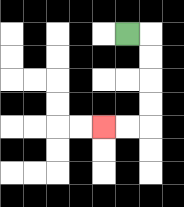{'start': '[5, 1]', 'end': '[4, 5]', 'path_directions': 'R,D,D,D,D,L,L', 'path_coordinates': '[[5, 1], [6, 1], [6, 2], [6, 3], [6, 4], [6, 5], [5, 5], [4, 5]]'}